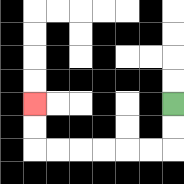{'start': '[7, 4]', 'end': '[1, 4]', 'path_directions': 'D,D,L,L,L,L,L,L,U,U', 'path_coordinates': '[[7, 4], [7, 5], [7, 6], [6, 6], [5, 6], [4, 6], [3, 6], [2, 6], [1, 6], [1, 5], [1, 4]]'}